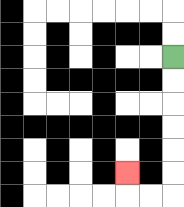{'start': '[7, 2]', 'end': '[5, 7]', 'path_directions': 'D,D,D,D,D,D,L,L,U', 'path_coordinates': '[[7, 2], [7, 3], [7, 4], [7, 5], [7, 6], [7, 7], [7, 8], [6, 8], [5, 8], [5, 7]]'}